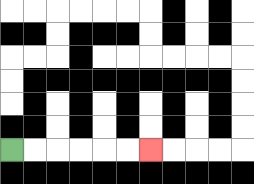{'start': '[0, 6]', 'end': '[6, 6]', 'path_directions': 'R,R,R,R,R,R', 'path_coordinates': '[[0, 6], [1, 6], [2, 6], [3, 6], [4, 6], [5, 6], [6, 6]]'}